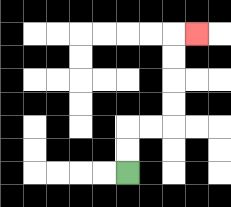{'start': '[5, 7]', 'end': '[8, 1]', 'path_directions': 'U,U,R,R,U,U,U,U,R', 'path_coordinates': '[[5, 7], [5, 6], [5, 5], [6, 5], [7, 5], [7, 4], [7, 3], [7, 2], [7, 1], [8, 1]]'}